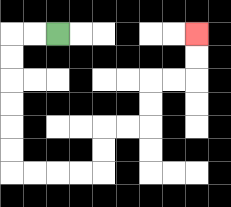{'start': '[2, 1]', 'end': '[8, 1]', 'path_directions': 'L,L,D,D,D,D,D,D,R,R,R,R,U,U,R,R,U,U,R,R,U,U', 'path_coordinates': '[[2, 1], [1, 1], [0, 1], [0, 2], [0, 3], [0, 4], [0, 5], [0, 6], [0, 7], [1, 7], [2, 7], [3, 7], [4, 7], [4, 6], [4, 5], [5, 5], [6, 5], [6, 4], [6, 3], [7, 3], [8, 3], [8, 2], [8, 1]]'}